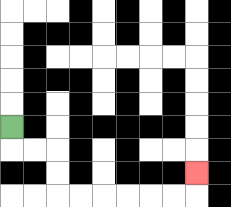{'start': '[0, 5]', 'end': '[8, 7]', 'path_directions': 'D,R,R,D,D,R,R,R,R,R,R,U', 'path_coordinates': '[[0, 5], [0, 6], [1, 6], [2, 6], [2, 7], [2, 8], [3, 8], [4, 8], [5, 8], [6, 8], [7, 8], [8, 8], [8, 7]]'}